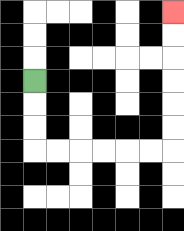{'start': '[1, 3]', 'end': '[7, 0]', 'path_directions': 'D,D,D,R,R,R,R,R,R,U,U,U,U,U,U', 'path_coordinates': '[[1, 3], [1, 4], [1, 5], [1, 6], [2, 6], [3, 6], [4, 6], [5, 6], [6, 6], [7, 6], [7, 5], [7, 4], [7, 3], [7, 2], [7, 1], [7, 0]]'}